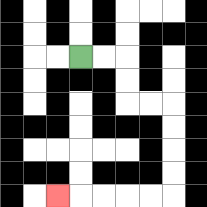{'start': '[3, 2]', 'end': '[2, 8]', 'path_directions': 'R,R,D,D,R,R,D,D,D,D,L,L,L,L,L', 'path_coordinates': '[[3, 2], [4, 2], [5, 2], [5, 3], [5, 4], [6, 4], [7, 4], [7, 5], [7, 6], [7, 7], [7, 8], [6, 8], [5, 8], [4, 8], [3, 8], [2, 8]]'}